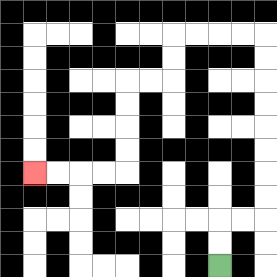{'start': '[9, 11]', 'end': '[1, 7]', 'path_directions': 'U,U,R,R,U,U,U,U,U,U,U,U,L,L,L,L,D,D,L,L,D,D,D,D,L,L,L,L', 'path_coordinates': '[[9, 11], [9, 10], [9, 9], [10, 9], [11, 9], [11, 8], [11, 7], [11, 6], [11, 5], [11, 4], [11, 3], [11, 2], [11, 1], [10, 1], [9, 1], [8, 1], [7, 1], [7, 2], [7, 3], [6, 3], [5, 3], [5, 4], [5, 5], [5, 6], [5, 7], [4, 7], [3, 7], [2, 7], [1, 7]]'}